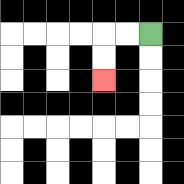{'start': '[6, 1]', 'end': '[4, 3]', 'path_directions': 'L,L,D,D', 'path_coordinates': '[[6, 1], [5, 1], [4, 1], [4, 2], [4, 3]]'}